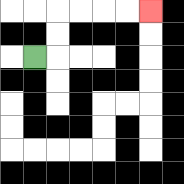{'start': '[1, 2]', 'end': '[6, 0]', 'path_directions': 'R,U,U,R,R,R,R', 'path_coordinates': '[[1, 2], [2, 2], [2, 1], [2, 0], [3, 0], [4, 0], [5, 0], [6, 0]]'}